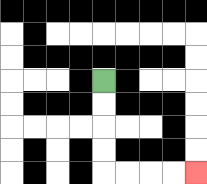{'start': '[4, 3]', 'end': '[8, 7]', 'path_directions': 'D,D,D,D,R,R,R,R', 'path_coordinates': '[[4, 3], [4, 4], [4, 5], [4, 6], [4, 7], [5, 7], [6, 7], [7, 7], [8, 7]]'}